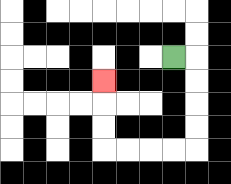{'start': '[7, 2]', 'end': '[4, 3]', 'path_directions': 'R,D,D,D,D,L,L,L,L,U,U,U', 'path_coordinates': '[[7, 2], [8, 2], [8, 3], [8, 4], [8, 5], [8, 6], [7, 6], [6, 6], [5, 6], [4, 6], [4, 5], [4, 4], [4, 3]]'}